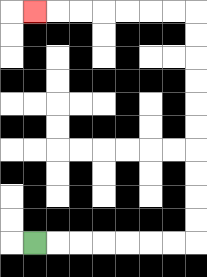{'start': '[1, 10]', 'end': '[1, 0]', 'path_directions': 'R,R,R,R,R,R,R,U,U,U,U,U,U,U,U,U,U,L,L,L,L,L,L,L', 'path_coordinates': '[[1, 10], [2, 10], [3, 10], [4, 10], [5, 10], [6, 10], [7, 10], [8, 10], [8, 9], [8, 8], [8, 7], [8, 6], [8, 5], [8, 4], [8, 3], [8, 2], [8, 1], [8, 0], [7, 0], [6, 0], [5, 0], [4, 0], [3, 0], [2, 0], [1, 0]]'}